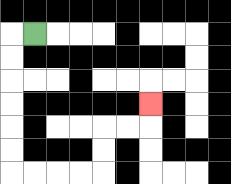{'start': '[1, 1]', 'end': '[6, 4]', 'path_directions': 'L,D,D,D,D,D,D,R,R,R,R,U,U,R,R,U', 'path_coordinates': '[[1, 1], [0, 1], [0, 2], [0, 3], [0, 4], [0, 5], [0, 6], [0, 7], [1, 7], [2, 7], [3, 7], [4, 7], [4, 6], [4, 5], [5, 5], [6, 5], [6, 4]]'}